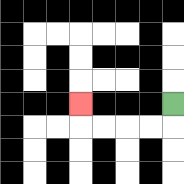{'start': '[7, 4]', 'end': '[3, 4]', 'path_directions': 'D,L,L,L,L,U', 'path_coordinates': '[[7, 4], [7, 5], [6, 5], [5, 5], [4, 5], [3, 5], [3, 4]]'}